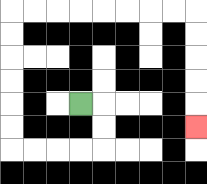{'start': '[3, 4]', 'end': '[8, 5]', 'path_directions': 'R,D,D,L,L,L,L,U,U,U,U,U,U,R,R,R,R,R,R,R,R,D,D,D,D,D', 'path_coordinates': '[[3, 4], [4, 4], [4, 5], [4, 6], [3, 6], [2, 6], [1, 6], [0, 6], [0, 5], [0, 4], [0, 3], [0, 2], [0, 1], [0, 0], [1, 0], [2, 0], [3, 0], [4, 0], [5, 0], [6, 0], [7, 0], [8, 0], [8, 1], [8, 2], [8, 3], [8, 4], [8, 5]]'}